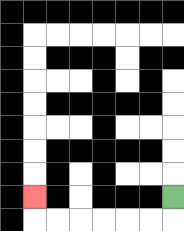{'start': '[7, 8]', 'end': '[1, 8]', 'path_directions': 'D,L,L,L,L,L,L,U', 'path_coordinates': '[[7, 8], [7, 9], [6, 9], [5, 9], [4, 9], [3, 9], [2, 9], [1, 9], [1, 8]]'}